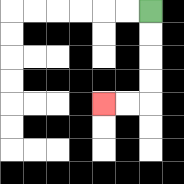{'start': '[6, 0]', 'end': '[4, 4]', 'path_directions': 'D,D,D,D,L,L', 'path_coordinates': '[[6, 0], [6, 1], [6, 2], [6, 3], [6, 4], [5, 4], [4, 4]]'}